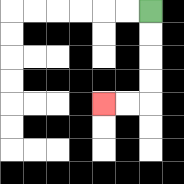{'start': '[6, 0]', 'end': '[4, 4]', 'path_directions': 'D,D,D,D,L,L', 'path_coordinates': '[[6, 0], [6, 1], [6, 2], [6, 3], [6, 4], [5, 4], [4, 4]]'}